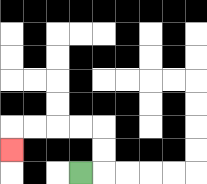{'start': '[3, 7]', 'end': '[0, 6]', 'path_directions': 'R,U,U,L,L,L,L,D', 'path_coordinates': '[[3, 7], [4, 7], [4, 6], [4, 5], [3, 5], [2, 5], [1, 5], [0, 5], [0, 6]]'}